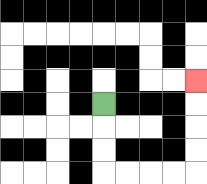{'start': '[4, 4]', 'end': '[8, 3]', 'path_directions': 'D,D,D,R,R,R,R,U,U,U,U', 'path_coordinates': '[[4, 4], [4, 5], [4, 6], [4, 7], [5, 7], [6, 7], [7, 7], [8, 7], [8, 6], [8, 5], [8, 4], [8, 3]]'}